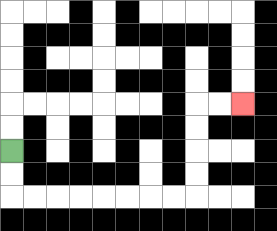{'start': '[0, 6]', 'end': '[10, 4]', 'path_directions': 'D,D,R,R,R,R,R,R,R,R,U,U,U,U,R,R', 'path_coordinates': '[[0, 6], [0, 7], [0, 8], [1, 8], [2, 8], [3, 8], [4, 8], [5, 8], [6, 8], [7, 8], [8, 8], [8, 7], [8, 6], [8, 5], [8, 4], [9, 4], [10, 4]]'}